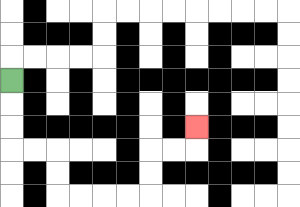{'start': '[0, 3]', 'end': '[8, 5]', 'path_directions': 'D,D,D,R,R,D,D,R,R,R,R,U,U,R,R,U', 'path_coordinates': '[[0, 3], [0, 4], [0, 5], [0, 6], [1, 6], [2, 6], [2, 7], [2, 8], [3, 8], [4, 8], [5, 8], [6, 8], [6, 7], [6, 6], [7, 6], [8, 6], [8, 5]]'}